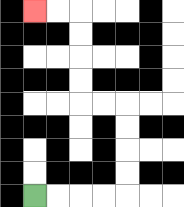{'start': '[1, 8]', 'end': '[1, 0]', 'path_directions': 'R,R,R,R,U,U,U,U,L,L,U,U,U,U,L,L', 'path_coordinates': '[[1, 8], [2, 8], [3, 8], [4, 8], [5, 8], [5, 7], [5, 6], [5, 5], [5, 4], [4, 4], [3, 4], [3, 3], [3, 2], [3, 1], [3, 0], [2, 0], [1, 0]]'}